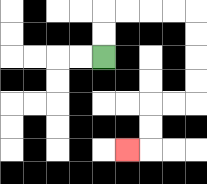{'start': '[4, 2]', 'end': '[5, 6]', 'path_directions': 'U,U,R,R,R,R,D,D,D,D,L,L,D,D,L', 'path_coordinates': '[[4, 2], [4, 1], [4, 0], [5, 0], [6, 0], [7, 0], [8, 0], [8, 1], [8, 2], [8, 3], [8, 4], [7, 4], [6, 4], [6, 5], [6, 6], [5, 6]]'}